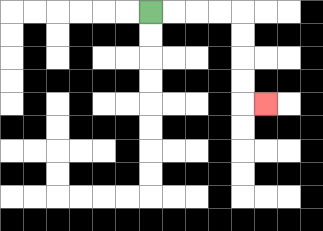{'start': '[6, 0]', 'end': '[11, 4]', 'path_directions': 'R,R,R,R,D,D,D,D,R', 'path_coordinates': '[[6, 0], [7, 0], [8, 0], [9, 0], [10, 0], [10, 1], [10, 2], [10, 3], [10, 4], [11, 4]]'}